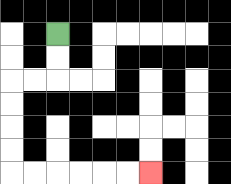{'start': '[2, 1]', 'end': '[6, 7]', 'path_directions': 'D,D,L,L,D,D,D,D,R,R,R,R,R,R', 'path_coordinates': '[[2, 1], [2, 2], [2, 3], [1, 3], [0, 3], [0, 4], [0, 5], [0, 6], [0, 7], [1, 7], [2, 7], [3, 7], [4, 7], [5, 7], [6, 7]]'}